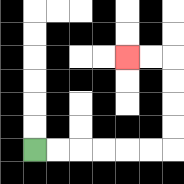{'start': '[1, 6]', 'end': '[5, 2]', 'path_directions': 'R,R,R,R,R,R,U,U,U,U,L,L', 'path_coordinates': '[[1, 6], [2, 6], [3, 6], [4, 6], [5, 6], [6, 6], [7, 6], [7, 5], [7, 4], [7, 3], [7, 2], [6, 2], [5, 2]]'}